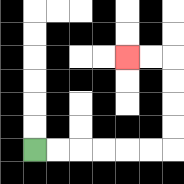{'start': '[1, 6]', 'end': '[5, 2]', 'path_directions': 'R,R,R,R,R,R,U,U,U,U,L,L', 'path_coordinates': '[[1, 6], [2, 6], [3, 6], [4, 6], [5, 6], [6, 6], [7, 6], [7, 5], [7, 4], [7, 3], [7, 2], [6, 2], [5, 2]]'}